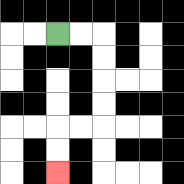{'start': '[2, 1]', 'end': '[2, 7]', 'path_directions': 'R,R,D,D,D,D,L,L,D,D', 'path_coordinates': '[[2, 1], [3, 1], [4, 1], [4, 2], [4, 3], [4, 4], [4, 5], [3, 5], [2, 5], [2, 6], [2, 7]]'}